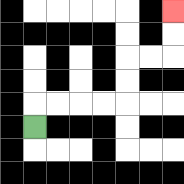{'start': '[1, 5]', 'end': '[7, 0]', 'path_directions': 'U,R,R,R,R,U,U,R,R,U,U', 'path_coordinates': '[[1, 5], [1, 4], [2, 4], [3, 4], [4, 4], [5, 4], [5, 3], [5, 2], [6, 2], [7, 2], [7, 1], [7, 0]]'}